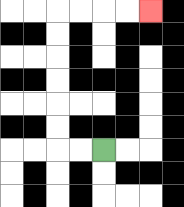{'start': '[4, 6]', 'end': '[6, 0]', 'path_directions': 'L,L,U,U,U,U,U,U,R,R,R,R', 'path_coordinates': '[[4, 6], [3, 6], [2, 6], [2, 5], [2, 4], [2, 3], [2, 2], [2, 1], [2, 0], [3, 0], [4, 0], [5, 0], [6, 0]]'}